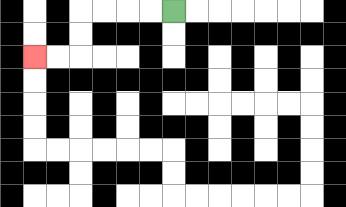{'start': '[7, 0]', 'end': '[1, 2]', 'path_directions': 'L,L,L,L,D,D,L,L', 'path_coordinates': '[[7, 0], [6, 0], [5, 0], [4, 0], [3, 0], [3, 1], [3, 2], [2, 2], [1, 2]]'}